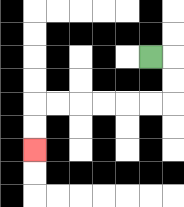{'start': '[6, 2]', 'end': '[1, 6]', 'path_directions': 'R,D,D,L,L,L,L,L,L,D,D', 'path_coordinates': '[[6, 2], [7, 2], [7, 3], [7, 4], [6, 4], [5, 4], [4, 4], [3, 4], [2, 4], [1, 4], [1, 5], [1, 6]]'}